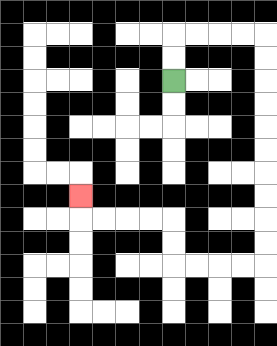{'start': '[7, 3]', 'end': '[3, 8]', 'path_directions': 'U,U,R,R,R,R,D,D,D,D,D,D,D,D,D,D,L,L,L,L,U,U,L,L,L,L,U', 'path_coordinates': '[[7, 3], [7, 2], [7, 1], [8, 1], [9, 1], [10, 1], [11, 1], [11, 2], [11, 3], [11, 4], [11, 5], [11, 6], [11, 7], [11, 8], [11, 9], [11, 10], [11, 11], [10, 11], [9, 11], [8, 11], [7, 11], [7, 10], [7, 9], [6, 9], [5, 9], [4, 9], [3, 9], [3, 8]]'}